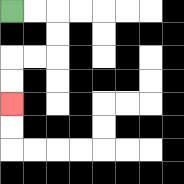{'start': '[0, 0]', 'end': '[0, 4]', 'path_directions': 'R,R,D,D,L,L,D,D', 'path_coordinates': '[[0, 0], [1, 0], [2, 0], [2, 1], [2, 2], [1, 2], [0, 2], [0, 3], [0, 4]]'}